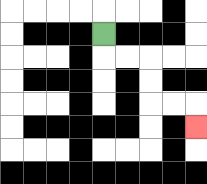{'start': '[4, 1]', 'end': '[8, 5]', 'path_directions': 'D,R,R,D,D,R,R,D', 'path_coordinates': '[[4, 1], [4, 2], [5, 2], [6, 2], [6, 3], [6, 4], [7, 4], [8, 4], [8, 5]]'}